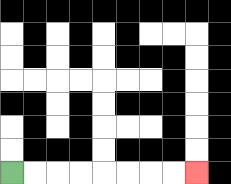{'start': '[0, 7]', 'end': '[8, 7]', 'path_directions': 'R,R,R,R,R,R,R,R', 'path_coordinates': '[[0, 7], [1, 7], [2, 7], [3, 7], [4, 7], [5, 7], [6, 7], [7, 7], [8, 7]]'}